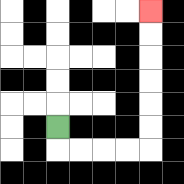{'start': '[2, 5]', 'end': '[6, 0]', 'path_directions': 'D,R,R,R,R,U,U,U,U,U,U', 'path_coordinates': '[[2, 5], [2, 6], [3, 6], [4, 6], [5, 6], [6, 6], [6, 5], [6, 4], [6, 3], [6, 2], [6, 1], [6, 0]]'}